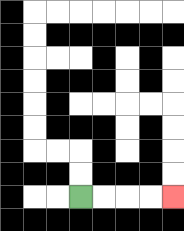{'start': '[3, 8]', 'end': '[7, 8]', 'path_directions': 'R,R,R,R', 'path_coordinates': '[[3, 8], [4, 8], [5, 8], [6, 8], [7, 8]]'}